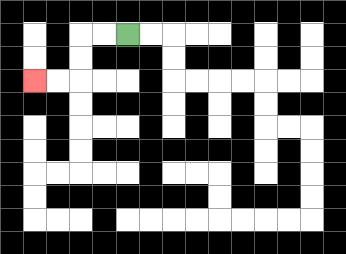{'start': '[5, 1]', 'end': '[1, 3]', 'path_directions': 'L,L,D,D,L,L', 'path_coordinates': '[[5, 1], [4, 1], [3, 1], [3, 2], [3, 3], [2, 3], [1, 3]]'}